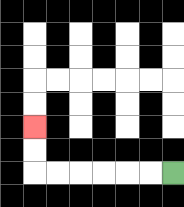{'start': '[7, 7]', 'end': '[1, 5]', 'path_directions': 'L,L,L,L,L,L,U,U', 'path_coordinates': '[[7, 7], [6, 7], [5, 7], [4, 7], [3, 7], [2, 7], [1, 7], [1, 6], [1, 5]]'}